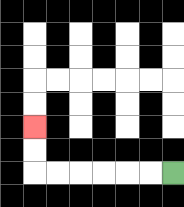{'start': '[7, 7]', 'end': '[1, 5]', 'path_directions': 'L,L,L,L,L,L,U,U', 'path_coordinates': '[[7, 7], [6, 7], [5, 7], [4, 7], [3, 7], [2, 7], [1, 7], [1, 6], [1, 5]]'}